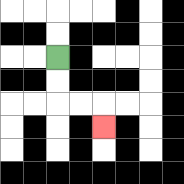{'start': '[2, 2]', 'end': '[4, 5]', 'path_directions': 'D,D,R,R,D', 'path_coordinates': '[[2, 2], [2, 3], [2, 4], [3, 4], [4, 4], [4, 5]]'}